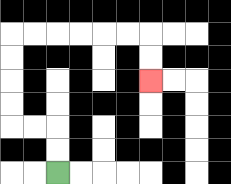{'start': '[2, 7]', 'end': '[6, 3]', 'path_directions': 'U,U,L,L,U,U,U,U,R,R,R,R,R,R,D,D', 'path_coordinates': '[[2, 7], [2, 6], [2, 5], [1, 5], [0, 5], [0, 4], [0, 3], [0, 2], [0, 1], [1, 1], [2, 1], [3, 1], [4, 1], [5, 1], [6, 1], [6, 2], [6, 3]]'}